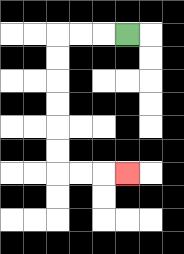{'start': '[5, 1]', 'end': '[5, 7]', 'path_directions': 'L,L,L,D,D,D,D,D,D,R,R,R', 'path_coordinates': '[[5, 1], [4, 1], [3, 1], [2, 1], [2, 2], [2, 3], [2, 4], [2, 5], [2, 6], [2, 7], [3, 7], [4, 7], [5, 7]]'}